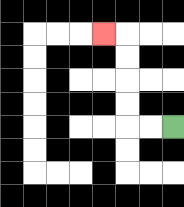{'start': '[7, 5]', 'end': '[4, 1]', 'path_directions': 'L,L,U,U,U,U,L', 'path_coordinates': '[[7, 5], [6, 5], [5, 5], [5, 4], [5, 3], [5, 2], [5, 1], [4, 1]]'}